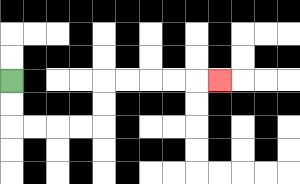{'start': '[0, 3]', 'end': '[9, 3]', 'path_directions': 'D,D,R,R,R,R,U,U,R,R,R,R,R', 'path_coordinates': '[[0, 3], [0, 4], [0, 5], [1, 5], [2, 5], [3, 5], [4, 5], [4, 4], [4, 3], [5, 3], [6, 3], [7, 3], [8, 3], [9, 3]]'}